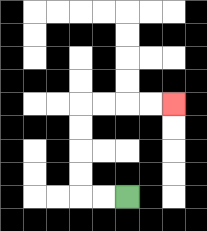{'start': '[5, 8]', 'end': '[7, 4]', 'path_directions': 'L,L,U,U,U,U,R,R,R,R', 'path_coordinates': '[[5, 8], [4, 8], [3, 8], [3, 7], [3, 6], [3, 5], [3, 4], [4, 4], [5, 4], [6, 4], [7, 4]]'}